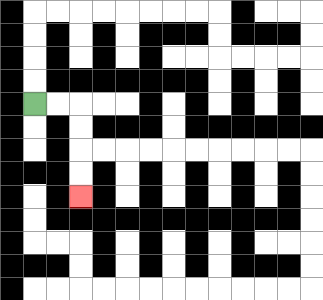{'start': '[1, 4]', 'end': '[3, 8]', 'path_directions': 'R,R,D,D,D,D', 'path_coordinates': '[[1, 4], [2, 4], [3, 4], [3, 5], [3, 6], [3, 7], [3, 8]]'}